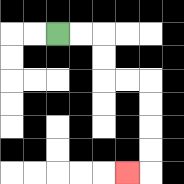{'start': '[2, 1]', 'end': '[5, 7]', 'path_directions': 'R,R,D,D,R,R,D,D,D,D,L', 'path_coordinates': '[[2, 1], [3, 1], [4, 1], [4, 2], [4, 3], [5, 3], [6, 3], [6, 4], [6, 5], [6, 6], [6, 7], [5, 7]]'}